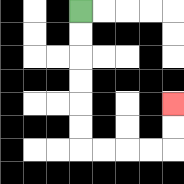{'start': '[3, 0]', 'end': '[7, 4]', 'path_directions': 'D,D,D,D,D,D,R,R,R,R,U,U', 'path_coordinates': '[[3, 0], [3, 1], [3, 2], [3, 3], [3, 4], [3, 5], [3, 6], [4, 6], [5, 6], [6, 6], [7, 6], [7, 5], [7, 4]]'}